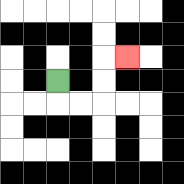{'start': '[2, 3]', 'end': '[5, 2]', 'path_directions': 'D,R,R,U,U,R', 'path_coordinates': '[[2, 3], [2, 4], [3, 4], [4, 4], [4, 3], [4, 2], [5, 2]]'}